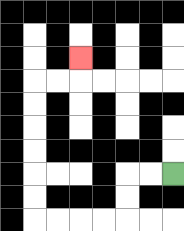{'start': '[7, 7]', 'end': '[3, 2]', 'path_directions': 'L,L,D,D,L,L,L,L,U,U,U,U,U,U,R,R,U', 'path_coordinates': '[[7, 7], [6, 7], [5, 7], [5, 8], [5, 9], [4, 9], [3, 9], [2, 9], [1, 9], [1, 8], [1, 7], [1, 6], [1, 5], [1, 4], [1, 3], [2, 3], [3, 3], [3, 2]]'}